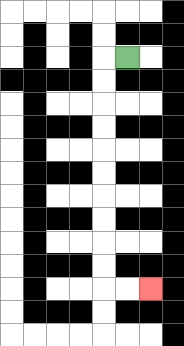{'start': '[5, 2]', 'end': '[6, 12]', 'path_directions': 'L,D,D,D,D,D,D,D,D,D,D,R,R', 'path_coordinates': '[[5, 2], [4, 2], [4, 3], [4, 4], [4, 5], [4, 6], [4, 7], [4, 8], [4, 9], [4, 10], [4, 11], [4, 12], [5, 12], [6, 12]]'}